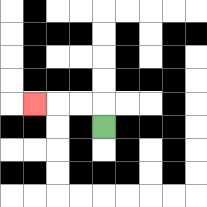{'start': '[4, 5]', 'end': '[1, 4]', 'path_directions': 'U,L,L,L', 'path_coordinates': '[[4, 5], [4, 4], [3, 4], [2, 4], [1, 4]]'}